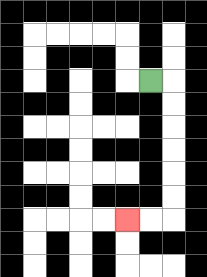{'start': '[6, 3]', 'end': '[5, 9]', 'path_directions': 'R,D,D,D,D,D,D,L,L', 'path_coordinates': '[[6, 3], [7, 3], [7, 4], [7, 5], [7, 6], [7, 7], [7, 8], [7, 9], [6, 9], [5, 9]]'}